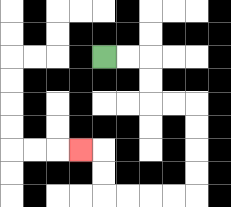{'start': '[4, 2]', 'end': '[3, 6]', 'path_directions': 'R,R,D,D,R,R,D,D,D,D,L,L,L,L,U,U,L', 'path_coordinates': '[[4, 2], [5, 2], [6, 2], [6, 3], [6, 4], [7, 4], [8, 4], [8, 5], [8, 6], [8, 7], [8, 8], [7, 8], [6, 8], [5, 8], [4, 8], [4, 7], [4, 6], [3, 6]]'}